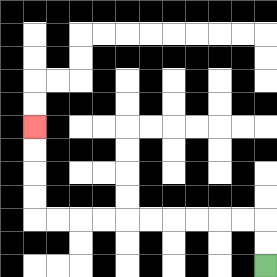{'start': '[11, 11]', 'end': '[1, 5]', 'path_directions': 'U,U,L,L,L,L,L,L,L,L,L,L,U,U,U,U', 'path_coordinates': '[[11, 11], [11, 10], [11, 9], [10, 9], [9, 9], [8, 9], [7, 9], [6, 9], [5, 9], [4, 9], [3, 9], [2, 9], [1, 9], [1, 8], [1, 7], [1, 6], [1, 5]]'}